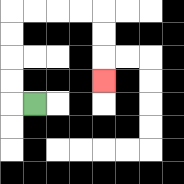{'start': '[1, 4]', 'end': '[4, 3]', 'path_directions': 'L,U,U,U,U,R,R,R,R,D,D,D', 'path_coordinates': '[[1, 4], [0, 4], [0, 3], [0, 2], [0, 1], [0, 0], [1, 0], [2, 0], [3, 0], [4, 0], [4, 1], [4, 2], [4, 3]]'}